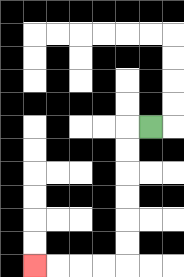{'start': '[6, 5]', 'end': '[1, 11]', 'path_directions': 'L,D,D,D,D,D,D,L,L,L,L', 'path_coordinates': '[[6, 5], [5, 5], [5, 6], [5, 7], [5, 8], [5, 9], [5, 10], [5, 11], [4, 11], [3, 11], [2, 11], [1, 11]]'}